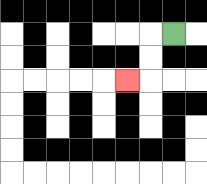{'start': '[7, 1]', 'end': '[5, 3]', 'path_directions': 'L,D,D,L', 'path_coordinates': '[[7, 1], [6, 1], [6, 2], [6, 3], [5, 3]]'}